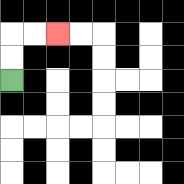{'start': '[0, 3]', 'end': '[2, 1]', 'path_directions': 'U,U,R,R', 'path_coordinates': '[[0, 3], [0, 2], [0, 1], [1, 1], [2, 1]]'}